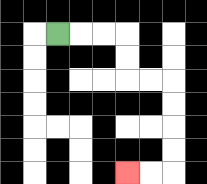{'start': '[2, 1]', 'end': '[5, 7]', 'path_directions': 'R,R,R,D,D,R,R,D,D,D,D,L,L', 'path_coordinates': '[[2, 1], [3, 1], [4, 1], [5, 1], [5, 2], [5, 3], [6, 3], [7, 3], [7, 4], [7, 5], [7, 6], [7, 7], [6, 7], [5, 7]]'}